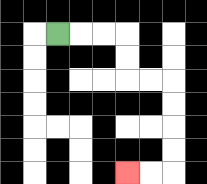{'start': '[2, 1]', 'end': '[5, 7]', 'path_directions': 'R,R,R,D,D,R,R,D,D,D,D,L,L', 'path_coordinates': '[[2, 1], [3, 1], [4, 1], [5, 1], [5, 2], [5, 3], [6, 3], [7, 3], [7, 4], [7, 5], [7, 6], [7, 7], [6, 7], [5, 7]]'}